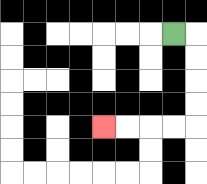{'start': '[7, 1]', 'end': '[4, 5]', 'path_directions': 'R,D,D,D,D,L,L,L,L', 'path_coordinates': '[[7, 1], [8, 1], [8, 2], [8, 3], [8, 4], [8, 5], [7, 5], [6, 5], [5, 5], [4, 5]]'}